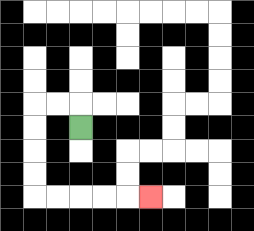{'start': '[3, 5]', 'end': '[6, 8]', 'path_directions': 'U,L,L,D,D,D,D,R,R,R,R,R', 'path_coordinates': '[[3, 5], [3, 4], [2, 4], [1, 4], [1, 5], [1, 6], [1, 7], [1, 8], [2, 8], [3, 8], [4, 8], [5, 8], [6, 8]]'}